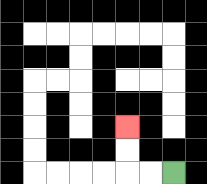{'start': '[7, 7]', 'end': '[5, 5]', 'path_directions': 'L,L,U,U', 'path_coordinates': '[[7, 7], [6, 7], [5, 7], [5, 6], [5, 5]]'}